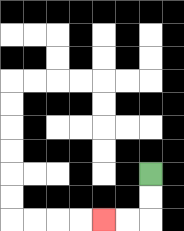{'start': '[6, 7]', 'end': '[4, 9]', 'path_directions': 'D,D,L,L', 'path_coordinates': '[[6, 7], [6, 8], [6, 9], [5, 9], [4, 9]]'}